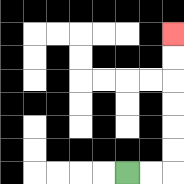{'start': '[5, 7]', 'end': '[7, 1]', 'path_directions': 'R,R,U,U,U,U,U,U', 'path_coordinates': '[[5, 7], [6, 7], [7, 7], [7, 6], [7, 5], [7, 4], [7, 3], [7, 2], [7, 1]]'}